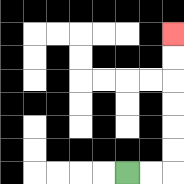{'start': '[5, 7]', 'end': '[7, 1]', 'path_directions': 'R,R,U,U,U,U,U,U', 'path_coordinates': '[[5, 7], [6, 7], [7, 7], [7, 6], [7, 5], [7, 4], [7, 3], [7, 2], [7, 1]]'}